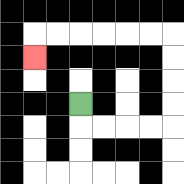{'start': '[3, 4]', 'end': '[1, 2]', 'path_directions': 'D,R,R,R,R,U,U,U,U,L,L,L,L,L,L,D', 'path_coordinates': '[[3, 4], [3, 5], [4, 5], [5, 5], [6, 5], [7, 5], [7, 4], [7, 3], [7, 2], [7, 1], [6, 1], [5, 1], [4, 1], [3, 1], [2, 1], [1, 1], [1, 2]]'}